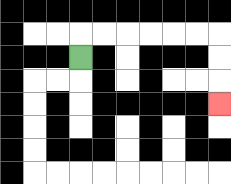{'start': '[3, 2]', 'end': '[9, 4]', 'path_directions': 'U,R,R,R,R,R,R,D,D,D', 'path_coordinates': '[[3, 2], [3, 1], [4, 1], [5, 1], [6, 1], [7, 1], [8, 1], [9, 1], [9, 2], [9, 3], [9, 4]]'}